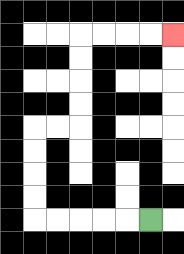{'start': '[6, 9]', 'end': '[7, 1]', 'path_directions': 'L,L,L,L,L,U,U,U,U,R,R,U,U,U,U,R,R,R,R', 'path_coordinates': '[[6, 9], [5, 9], [4, 9], [3, 9], [2, 9], [1, 9], [1, 8], [1, 7], [1, 6], [1, 5], [2, 5], [3, 5], [3, 4], [3, 3], [3, 2], [3, 1], [4, 1], [5, 1], [6, 1], [7, 1]]'}